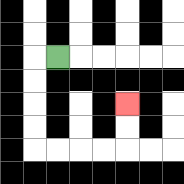{'start': '[2, 2]', 'end': '[5, 4]', 'path_directions': 'L,D,D,D,D,R,R,R,R,U,U', 'path_coordinates': '[[2, 2], [1, 2], [1, 3], [1, 4], [1, 5], [1, 6], [2, 6], [3, 6], [4, 6], [5, 6], [5, 5], [5, 4]]'}